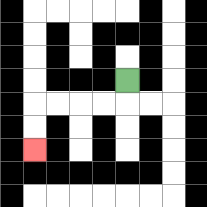{'start': '[5, 3]', 'end': '[1, 6]', 'path_directions': 'D,L,L,L,L,D,D', 'path_coordinates': '[[5, 3], [5, 4], [4, 4], [3, 4], [2, 4], [1, 4], [1, 5], [1, 6]]'}